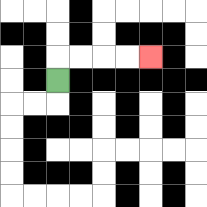{'start': '[2, 3]', 'end': '[6, 2]', 'path_directions': 'U,R,R,R,R', 'path_coordinates': '[[2, 3], [2, 2], [3, 2], [4, 2], [5, 2], [6, 2]]'}